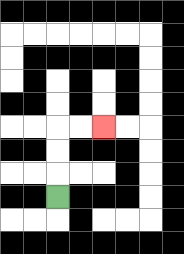{'start': '[2, 8]', 'end': '[4, 5]', 'path_directions': 'U,U,U,R,R', 'path_coordinates': '[[2, 8], [2, 7], [2, 6], [2, 5], [3, 5], [4, 5]]'}